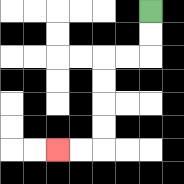{'start': '[6, 0]', 'end': '[2, 6]', 'path_directions': 'D,D,L,L,D,D,D,D,L,L', 'path_coordinates': '[[6, 0], [6, 1], [6, 2], [5, 2], [4, 2], [4, 3], [4, 4], [4, 5], [4, 6], [3, 6], [2, 6]]'}